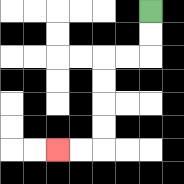{'start': '[6, 0]', 'end': '[2, 6]', 'path_directions': 'D,D,L,L,D,D,D,D,L,L', 'path_coordinates': '[[6, 0], [6, 1], [6, 2], [5, 2], [4, 2], [4, 3], [4, 4], [4, 5], [4, 6], [3, 6], [2, 6]]'}